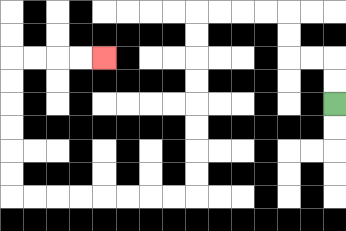{'start': '[14, 4]', 'end': '[4, 2]', 'path_directions': 'U,U,L,L,U,U,L,L,L,L,D,D,D,D,D,D,D,D,L,L,L,L,L,L,L,L,U,U,U,U,U,U,R,R,R,R', 'path_coordinates': '[[14, 4], [14, 3], [14, 2], [13, 2], [12, 2], [12, 1], [12, 0], [11, 0], [10, 0], [9, 0], [8, 0], [8, 1], [8, 2], [8, 3], [8, 4], [8, 5], [8, 6], [8, 7], [8, 8], [7, 8], [6, 8], [5, 8], [4, 8], [3, 8], [2, 8], [1, 8], [0, 8], [0, 7], [0, 6], [0, 5], [0, 4], [0, 3], [0, 2], [1, 2], [2, 2], [3, 2], [4, 2]]'}